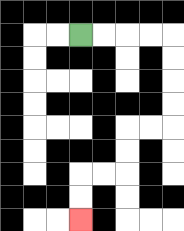{'start': '[3, 1]', 'end': '[3, 9]', 'path_directions': 'R,R,R,R,D,D,D,D,L,L,D,D,L,L,D,D', 'path_coordinates': '[[3, 1], [4, 1], [5, 1], [6, 1], [7, 1], [7, 2], [7, 3], [7, 4], [7, 5], [6, 5], [5, 5], [5, 6], [5, 7], [4, 7], [3, 7], [3, 8], [3, 9]]'}